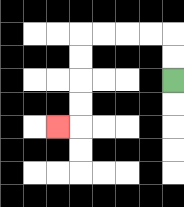{'start': '[7, 3]', 'end': '[2, 5]', 'path_directions': 'U,U,L,L,L,L,D,D,D,D,L', 'path_coordinates': '[[7, 3], [7, 2], [7, 1], [6, 1], [5, 1], [4, 1], [3, 1], [3, 2], [3, 3], [3, 4], [3, 5], [2, 5]]'}